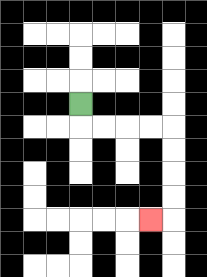{'start': '[3, 4]', 'end': '[6, 9]', 'path_directions': 'D,R,R,R,R,D,D,D,D,L', 'path_coordinates': '[[3, 4], [3, 5], [4, 5], [5, 5], [6, 5], [7, 5], [7, 6], [7, 7], [7, 8], [7, 9], [6, 9]]'}